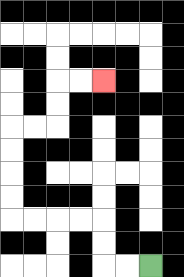{'start': '[6, 11]', 'end': '[4, 3]', 'path_directions': 'L,L,U,U,L,L,L,L,U,U,U,U,R,R,U,U,R,R', 'path_coordinates': '[[6, 11], [5, 11], [4, 11], [4, 10], [4, 9], [3, 9], [2, 9], [1, 9], [0, 9], [0, 8], [0, 7], [0, 6], [0, 5], [1, 5], [2, 5], [2, 4], [2, 3], [3, 3], [4, 3]]'}